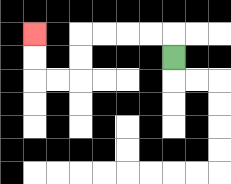{'start': '[7, 2]', 'end': '[1, 1]', 'path_directions': 'U,L,L,L,L,D,D,L,L,U,U', 'path_coordinates': '[[7, 2], [7, 1], [6, 1], [5, 1], [4, 1], [3, 1], [3, 2], [3, 3], [2, 3], [1, 3], [1, 2], [1, 1]]'}